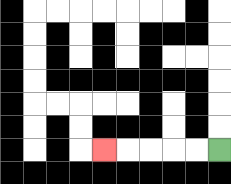{'start': '[9, 6]', 'end': '[4, 6]', 'path_directions': 'L,L,L,L,L', 'path_coordinates': '[[9, 6], [8, 6], [7, 6], [6, 6], [5, 6], [4, 6]]'}